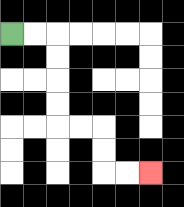{'start': '[0, 1]', 'end': '[6, 7]', 'path_directions': 'R,R,D,D,D,D,R,R,D,D,R,R', 'path_coordinates': '[[0, 1], [1, 1], [2, 1], [2, 2], [2, 3], [2, 4], [2, 5], [3, 5], [4, 5], [4, 6], [4, 7], [5, 7], [6, 7]]'}